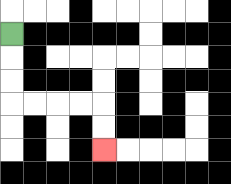{'start': '[0, 1]', 'end': '[4, 6]', 'path_directions': 'D,D,D,R,R,R,R,D,D', 'path_coordinates': '[[0, 1], [0, 2], [0, 3], [0, 4], [1, 4], [2, 4], [3, 4], [4, 4], [4, 5], [4, 6]]'}